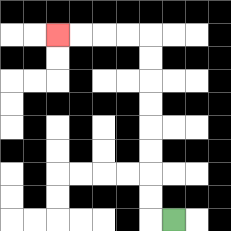{'start': '[7, 9]', 'end': '[2, 1]', 'path_directions': 'L,U,U,U,U,U,U,U,U,L,L,L,L', 'path_coordinates': '[[7, 9], [6, 9], [6, 8], [6, 7], [6, 6], [6, 5], [6, 4], [6, 3], [6, 2], [6, 1], [5, 1], [4, 1], [3, 1], [2, 1]]'}